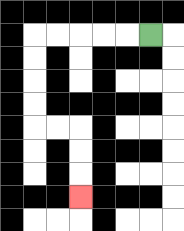{'start': '[6, 1]', 'end': '[3, 8]', 'path_directions': 'L,L,L,L,L,D,D,D,D,R,R,D,D,D', 'path_coordinates': '[[6, 1], [5, 1], [4, 1], [3, 1], [2, 1], [1, 1], [1, 2], [1, 3], [1, 4], [1, 5], [2, 5], [3, 5], [3, 6], [3, 7], [3, 8]]'}